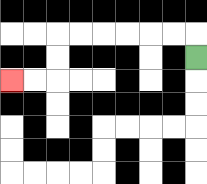{'start': '[8, 2]', 'end': '[0, 3]', 'path_directions': 'U,L,L,L,L,L,L,D,D,L,L', 'path_coordinates': '[[8, 2], [8, 1], [7, 1], [6, 1], [5, 1], [4, 1], [3, 1], [2, 1], [2, 2], [2, 3], [1, 3], [0, 3]]'}